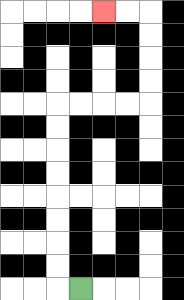{'start': '[3, 12]', 'end': '[4, 0]', 'path_directions': 'L,U,U,U,U,U,U,U,U,R,R,R,R,U,U,U,U,L,L', 'path_coordinates': '[[3, 12], [2, 12], [2, 11], [2, 10], [2, 9], [2, 8], [2, 7], [2, 6], [2, 5], [2, 4], [3, 4], [4, 4], [5, 4], [6, 4], [6, 3], [6, 2], [6, 1], [6, 0], [5, 0], [4, 0]]'}